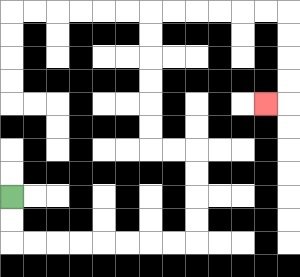{'start': '[0, 8]', 'end': '[11, 4]', 'path_directions': 'D,D,R,R,R,R,R,R,R,R,U,U,U,U,L,L,U,U,U,U,U,U,R,R,R,R,R,R,D,D,D,D,L', 'path_coordinates': '[[0, 8], [0, 9], [0, 10], [1, 10], [2, 10], [3, 10], [4, 10], [5, 10], [6, 10], [7, 10], [8, 10], [8, 9], [8, 8], [8, 7], [8, 6], [7, 6], [6, 6], [6, 5], [6, 4], [6, 3], [6, 2], [6, 1], [6, 0], [7, 0], [8, 0], [9, 0], [10, 0], [11, 0], [12, 0], [12, 1], [12, 2], [12, 3], [12, 4], [11, 4]]'}